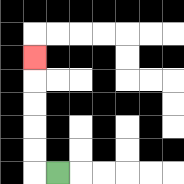{'start': '[2, 7]', 'end': '[1, 2]', 'path_directions': 'L,U,U,U,U,U', 'path_coordinates': '[[2, 7], [1, 7], [1, 6], [1, 5], [1, 4], [1, 3], [1, 2]]'}